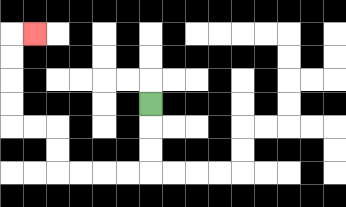{'start': '[6, 4]', 'end': '[1, 1]', 'path_directions': 'D,D,D,L,L,L,L,U,U,L,L,U,U,U,U,R', 'path_coordinates': '[[6, 4], [6, 5], [6, 6], [6, 7], [5, 7], [4, 7], [3, 7], [2, 7], [2, 6], [2, 5], [1, 5], [0, 5], [0, 4], [0, 3], [0, 2], [0, 1], [1, 1]]'}